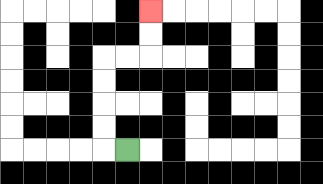{'start': '[5, 6]', 'end': '[6, 0]', 'path_directions': 'L,U,U,U,U,R,R,U,U', 'path_coordinates': '[[5, 6], [4, 6], [4, 5], [4, 4], [4, 3], [4, 2], [5, 2], [6, 2], [6, 1], [6, 0]]'}